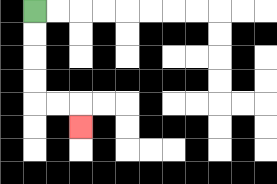{'start': '[1, 0]', 'end': '[3, 5]', 'path_directions': 'D,D,D,D,R,R,D', 'path_coordinates': '[[1, 0], [1, 1], [1, 2], [1, 3], [1, 4], [2, 4], [3, 4], [3, 5]]'}